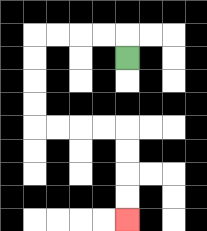{'start': '[5, 2]', 'end': '[5, 9]', 'path_directions': 'U,L,L,L,L,D,D,D,D,R,R,R,R,D,D,D,D', 'path_coordinates': '[[5, 2], [5, 1], [4, 1], [3, 1], [2, 1], [1, 1], [1, 2], [1, 3], [1, 4], [1, 5], [2, 5], [3, 5], [4, 5], [5, 5], [5, 6], [5, 7], [5, 8], [5, 9]]'}